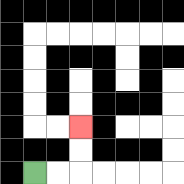{'start': '[1, 7]', 'end': '[3, 5]', 'path_directions': 'R,R,U,U', 'path_coordinates': '[[1, 7], [2, 7], [3, 7], [3, 6], [3, 5]]'}